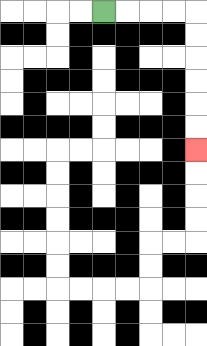{'start': '[4, 0]', 'end': '[8, 6]', 'path_directions': 'R,R,R,R,D,D,D,D,D,D', 'path_coordinates': '[[4, 0], [5, 0], [6, 0], [7, 0], [8, 0], [8, 1], [8, 2], [8, 3], [8, 4], [8, 5], [8, 6]]'}